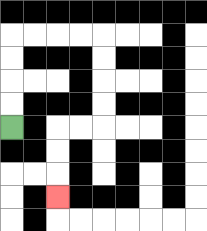{'start': '[0, 5]', 'end': '[2, 8]', 'path_directions': 'U,U,U,U,R,R,R,R,D,D,D,D,L,L,D,D,D', 'path_coordinates': '[[0, 5], [0, 4], [0, 3], [0, 2], [0, 1], [1, 1], [2, 1], [3, 1], [4, 1], [4, 2], [4, 3], [4, 4], [4, 5], [3, 5], [2, 5], [2, 6], [2, 7], [2, 8]]'}